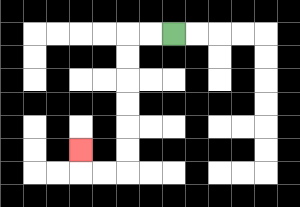{'start': '[7, 1]', 'end': '[3, 6]', 'path_directions': 'L,L,D,D,D,D,D,D,L,L,U', 'path_coordinates': '[[7, 1], [6, 1], [5, 1], [5, 2], [5, 3], [5, 4], [5, 5], [5, 6], [5, 7], [4, 7], [3, 7], [3, 6]]'}